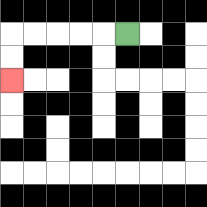{'start': '[5, 1]', 'end': '[0, 3]', 'path_directions': 'L,L,L,L,L,D,D', 'path_coordinates': '[[5, 1], [4, 1], [3, 1], [2, 1], [1, 1], [0, 1], [0, 2], [0, 3]]'}